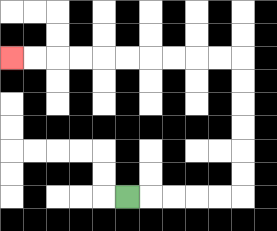{'start': '[5, 8]', 'end': '[0, 2]', 'path_directions': 'R,R,R,R,R,U,U,U,U,U,U,L,L,L,L,L,L,L,L,L,L', 'path_coordinates': '[[5, 8], [6, 8], [7, 8], [8, 8], [9, 8], [10, 8], [10, 7], [10, 6], [10, 5], [10, 4], [10, 3], [10, 2], [9, 2], [8, 2], [7, 2], [6, 2], [5, 2], [4, 2], [3, 2], [2, 2], [1, 2], [0, 2]]'}